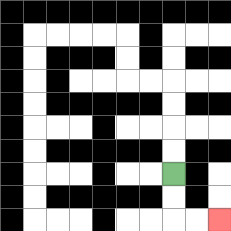{'start': '[7, 7]', 'end': '[9, 9]', 'path_directions': 'D,D,R,R', 'path_coordinates': '[[7, 7], [7, 8], [7, 9], [8, 9], [9, 9]]'}